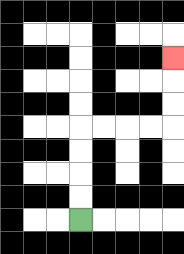{'start': '[3, 9]', 'end': '[7, 2]', 'path_directions': 'U,U,U,U,R,R,R,R,U,U,U', 'path_coordinates': '[[3, 9], [3, 8], [3, 7], [3, 6], [3, 5], [4, 5], [5, 5], [6, 5], [7, 5], [7, 4], [7, 3], [7, 2]]'}